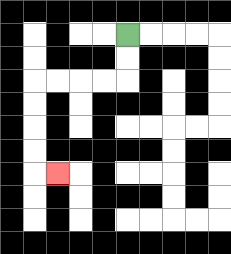{'start': '[5, 1]', 'end': '[2, 7]', 'path_directions': 'D,D,L,L,L,L,D,D,D,D,R', 'path_coordinates': '[[5, 1], [5, 2], [5, 3], [4, 3], [3, 3], [2, 3], [1, 3], [1, 4], [1, 5], [1, 6], [1, 7], [2, 7]]'}